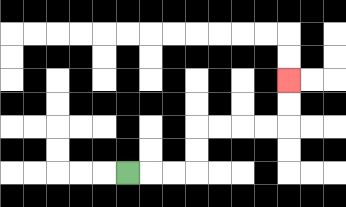{'start': '[5, 7]', 'end': '[12, 3]', 'path_directions': 'R,R,R,U,U,R,R,R,R,U,U', 'path_coordinates': '[[5, 7], [6, 7], [7, 7], [8, 7], [8, 6], [8, 5], [9, 5], [10, 5], [11, 5], [12, 5], [12, 4], [12, 3]]'}